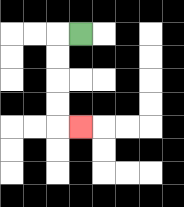{'start': '[3, 1]', 'end': '[3, 5]', 'path_directions': 'L,D,D,D,D,R', 'path_coordinates': '[[3, 1], [2, 1], [2, 2], [2, 3], [2, 4], [2, 5], [3, 5]]'}